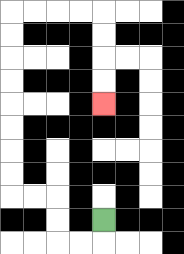{'start': '[4, 9]', 'end': '[4, 4]', 'path_directions': 'D,L,L,U,U,L,L,U,U,U,U,U,U,U,U,R,R,R,R,D,D,D,D', 'path_coordinates': '[[4, 9], [4, 10], [3, 10], [2, 10], [2, 9], [2, 8], [1, 8], [0, 8], [0, 7], [0, 6], [0, 5], [0, 4], [0, 3], [0, 2], [0, 1], [0, 0], [1, 0], [2, 0], [3, 0], [4, 0], [4, 1], [4, 2], [4, 3], [4, 4]]'}